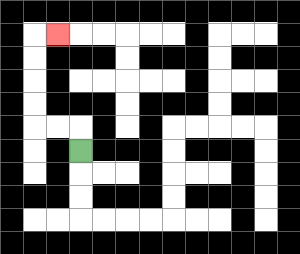{'start': '[3, 6]', 'end': '[2, 1]', 'path_directions': 'U,L,L,U,U,U,U,R', 'path_coordinates': '[[3, 6], [3, 5], [2, 5], [1, 5], [1, 4], [1, 3], [1, 2], [1, 1], [2, 1]]'}